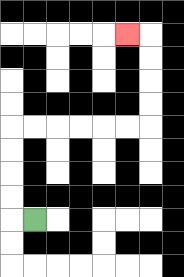{'start': '[1, 9]', 'end': '[5, 1]', 'path_directions': 'L,U,U,U,U,R,R,R,R,R,R,U,U,U,U,L', 'path_coordinates': '[[1, 9], [0, 9], [0, 8], [0, 7], [0, 6], [0, 5], [1, 5], [2, 5], [3, 5], [4, 5], [5, 5], [6, 5], [6, 4], [6, 3], [6, 2], [6, 1], [5, 1]]'}